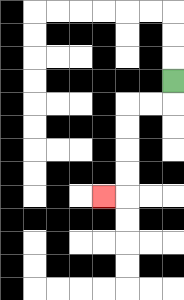{'start': '[7, 3]', 'end': '[4, 8]', 'path_directions': 'D,L,L,D,D,D,D,L', 'path_coordinates': '[[7, 3], [7, 4], [6, 4], [5, 4], [5, 5], [5, 6], [5, 7], [5, 8], [4, 8]]'}